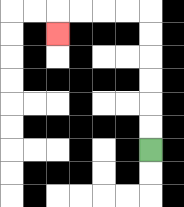{'start': '[6, 6]', 'end': '[2, 1]', 'path_directions': 'U,U,U,U,U,U,L,L,L,L,D', 'path_coordinates': '[[6, 6], [6, 5], [6, 4], [6, 3], [6, 2], [6, 1], [6, 0], [5, 0], [4, 0], [3, 0], [2, 0], [2, 1]]'}